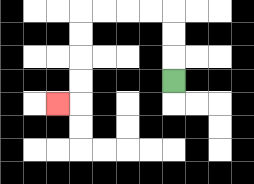{'start': '[7, 3]', 'end': '[2, 4]', 'path_directions': 'U,U,U,L,L,L,L,D,D,D,D,L', 'path_coordinates': '[[7, 3], [7, 2], [7, 1], [7, 0], [6, 0], [5, 0], [4, 0], [3, 0], [3, 1], [3, 2], [3, 3], [3, 4], [2, 4]]'}